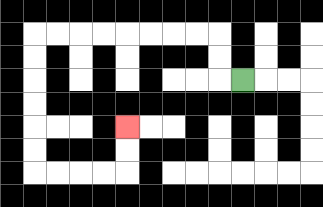{'start': '[10, 3]', 'end': '[5, 5]', 'path_directions': 'L,U,U,L,L,L,L,L,L,L,L,D,D,D,D,D,D,R,R,R,R,U,U', 'path_coordinates': '[[10, 3], [9, 3], [9, 2], [9, 1], [8, 1], [7, 1], [6, 1], [5, 1], [4, 1], [3, 1], [2, 1], [1, 1], [1, 2], [1, 3], [1, 4], [1, 5], [1, 6], [1, 7], [2, 7], [3, 7], [4, 7], [5, 7], [5, 6], [5, 5]]'}